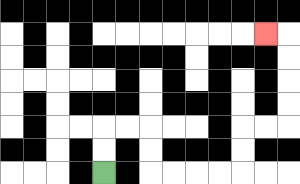{'start': '[4, 7]', 'end': '[11, 1]', 'path_directions': 'U,U,R,R,D,D,R,R,R,R,U,U,R,R,U,U,U,U,L', 'path_coordinates': '[[4, 7], [4, 6], [4, 5], [5, 5], [6, 5], [6, 6], [6, 7], [7, 7], [8, 7], [9, 7], [10, 7], [10, 6], [10, 5], [11, 5], [12, 5], [12, 4], [12, 3], [12, 2], [12, 1], [11, 1]]'}